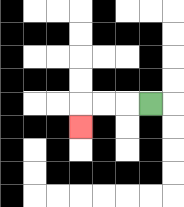{'start': '[6, 4]', 'end': '[3, 5]', 'path_directions': 'L,L,L,D', 'path_coordinates': '[[6, 4], [5, 4], [4, 4], [3, 4], [3, 5]]'}